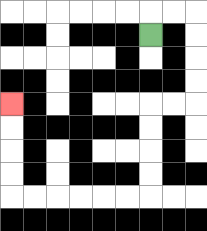{'start': '[6, 1]', 'end': '[0, 4]', 'path_directions': 'U,R,R,D,D,D,D,L,L,D,D,D,D,L,L,L,L,L,L,U,U,U,U', 'path_coordinates': '[[6, 1], [6, 0], [7, 0], [8, 0], [8, 1], [8, 2], [8, 3], [8, 4], [7, 4], [6, 4], [6, 5], [6, 6], [6, 7], [6, 8], [5, 8], [4, 8], [3, 8], [2, 8], [1, 8], [0, 8], [0, 7], [0, 6], [0, 5], [0, 4]]'}